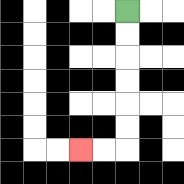{'start': '[5, 0]', 'end': '[3, 6]', 'path_directions': 'D,D,D,D,D,D,L,L', 'path_coordinates': '[[5, 0], [5, 1], [5, 2], [5, 3], [5, 4], [5, 5], [5, 6], [4, 6], [3, 6]]'}